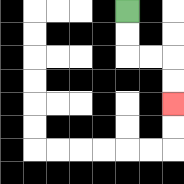{'start': '[5, 0]', 'end': '[7, 4]', 'path_directions': 'D,D,R,R,D,D', 'path_coordinates': '[[5, 0], [5, 1], [5, 2], [6, 2], [7, 2], [7, 3], [7, 4]]'}